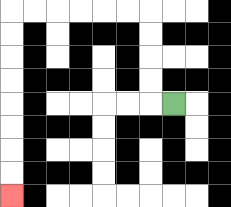{'start': '[7, 4]', 'end': '[0, 8]', 'path_directions': 'L,U,U,U,U,L,L,L,L,L,L,D,D,D,D,D,D,D,D', 'path_coordinates': '[[7, 4], [6, 4], [6, 3], [6, 2], [6, 1], [6, 0], [5, 0], [4, 0], [3, 0], [2, 0], [1, 0], [0, 0], [0, 1], [0, 2], [0, 3], [0, 4], [0, 5], [0, 6], [0, 7], [0, 8]]'}